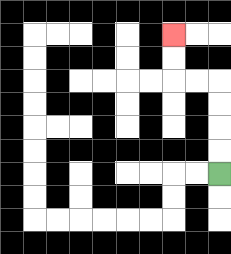{'start': '[9, 7]', 'end': '[7, 1]', 'path_directions': 'U,U,U,U,L,L,U,U', 'path_coordinates': '[[9, 7], [9, 6], [9, 5], [9, 4], [9, 3], [8, 3], [7, 3], [7, 2], [7, 1]]'}